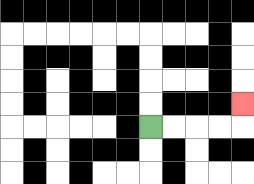{'start': '[6, 5]', 'end': '[10, 4]', 'path_directions': 'R,R,R,R,U', 'path_coordinates': '[[6, 5], [7, 5], [8, 5], [9, 5], [10, 5], [10, 4]]'}